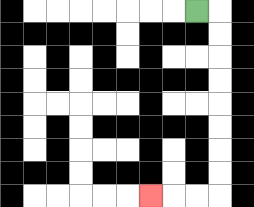{'start': '[8, 0]', 'end': '[6, 8]', 'path_directions': 'R,D,D,D,D,D,D,D,D,L,L,L', 'path_coordinates': '[[8, 0], [9, 0], [9, 1], [9, 2], [9, 3], [9, 4], [9, 5], [9, 6], [9, 7], [9, 8], [8, 8], [7, 8], [6, 8]]'}